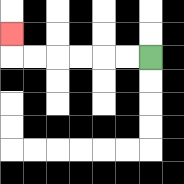{'start': '[6, 2]', 'end': '[0, 1]', 'path_directions': 'L,L,L,L,L,L,U', 'path_coordinates': '[[6, 2], [5, 2], [4, 2], [3, 2], [2, 2], [1, 2], [0, 2], [0, 1]]'}